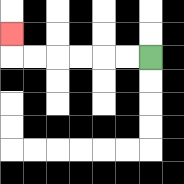{'start': '[6, 2]', 'end': '[0, 1]', 'path_directions': 'L,L,L,L,L,L,U', 'path_coordinates': '[[6, 2], [5, 2], [4, 2], [3, 2], [2, 2], [1, 2], [0, 2], [0, 1]]'}